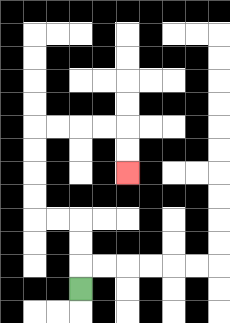{'start': '[3, 12]', 'end': '[5, 7]', 'path_directions': 'U,U,U,L,L,U,U,U,U,R,R,R,R,D,D', 'path_coordinates': '[[3, 12], [3, 11], [3, 10], [3, 9], [2, 9], [1, 9], [1, 8], [1, 7], [1, 6], [1, 5], [2, 5], [3, 5], [4, 5], [5, 5], [5, 6], [5, 7]]'}